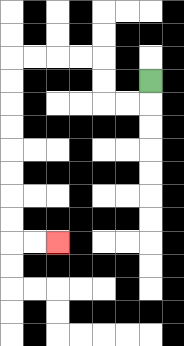{'start': '[6, 3]', 'end': '[2, 10]', 'path_directions': 'D,L,L,U,U,L,L,L,L,D,D,D,D,D,D,D,D,R,R', 'path_coordinates': '[[6, 3], [6, 4], [5, 4], [4, 4], [4, 3], [4, 2], [3, 2], [2, 2], [1, 2], [0, 2], [0, 3], [0, 4], [0, 5], [0, 6], [0, 7], [0, 8], [0, 9], [0, 10], [1, 10], [2, 10]]'}